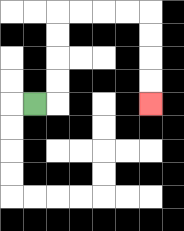{'start': '[1, 4]', 'end': '[6, 4]', 'path_directions': 'R,U,U,U,U,R,R,R,R,D,D,D,D', 'path_coordinates': '[[1, 4], [2, 4], [2, 3], [2, 2], [2, 1], [2, 0], [3, 0], [4, 0], [5, 0], [6, 0], [6, 1], [6, 2], [6, 3], [6, 4]]'}